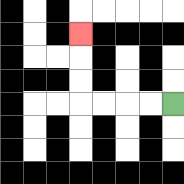{'start': '[7, 4]', 'end': '[3, 1]', 'path_directions': 'L,L,L,L,U,U,U', 'path_coordinates': '[[7, 4], [6, 4], [5, 4], [4, 4], [3, 4], [3, 3], [3, 2], [3, 1]]'}